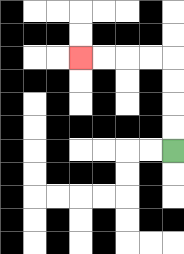{'start': '[7, 6]', 'end': '[3, 2]', 'path_directions': 'U,U,U,U,L,L,L,L', 'path_coordinates': '[[7, 6], [7, 5], [7, 4], [7, 3], [7, 2], [6, 2], [5, 2], [4, 2], [3, 2]]'}